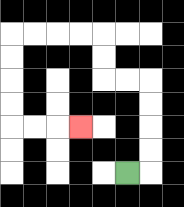{'start': '[5, 7]', 'end': '[3, 5]', 'path_directions': 'R,U,U,U,U,L,L,U,U,L,L,L,L,D,D,D,D,R,R,R', 'path_coordinates': '[[5, 7], [6, 7], [6, 6], [6, 5], [6, 4], [6, 3], [5, 3], [4, 3], [4, 2], [4, 1], [3, 1], [2, 1], [1, 1], [0, 1], [0, 2], [0, 3], [0, 4], [0, 5], [1, 5], [2, 5], [3, 5]]'}